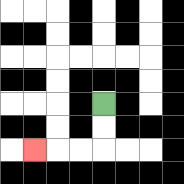{'start': '[4, 4]', 'end': '[1, 6]', 'path_directions': 'D,D,L,L,L', 'path_coordinates': '[[4, 4], [4, 5], [4, 6], [3, 6], [2, 6], [1, 6]]'}